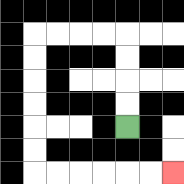{'start': '[5, 5]', 'end': '[7, 7]', 'path_directions': 'U,U,U,U,L,L,L,L,D,D,D,D,D,D,R,R,R,R,R,R', 'path_coordinates': '[[5, 5], [5, 4], [5, 3], [5, 2], [5, 1], [4, 1], [3, 1], [2, 1], [1, 1], [1, 2], [1, 3], [1, 4], [1, 5], [1, 6], [1, 7], [2, 7], [3, 7], [4, 7], [5, 7], [6, 7], [7, 7]]'}